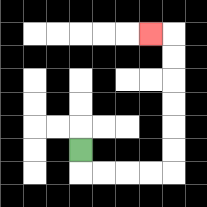{'start': '[3, 6]', 'end': '[6, 1]', 'path_directions': 'D,R,R,R,R,U,U,U,U,U,U,L', 'path_coordinates': '[[3, 6], [3, 7], [4, 7], [5, 7], [6, 7], [7, 7], [7, 6], [7, 5], [7, 4], [7, 3], [7, 2], [7, 1], [6, 1]]'}